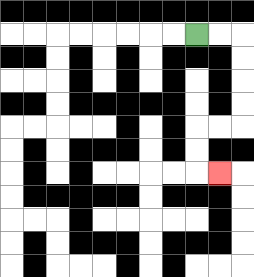{'start': '[8, 1]', 'end': '[9, 7]', 'path_directions': 'R,R,D,D,D,D,L,L,D,D,R', 'path_coordinates': '[[8, 1], [9, 1], [10, 1], [10, 2], [10, 3], [10, 4], [10, 5], [9, 5], [8, 5], [8, 6], [8, 7], [9, 7]]'}